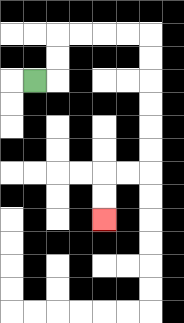{'start': '[1, 3]', 'end': '[4, 9]', 'path_directions': 'R,U,U,R,R,R,R,D,D,D,D,D,D,L,L,D,D', 'path_coordinates': '[[1, 3], [2, 3], [2, 2], [2, 1], [3, 1], [4, 1], [5, 1], [6, 1], [6, 2], [6, 3], [6, 4], [6, 5], [6, 6], [6, 7], [5, 7], [4, 7], [4, 8], [4, 9]]'}